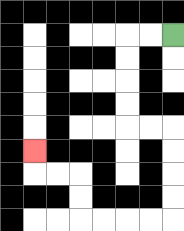{'start': '[7, 1]', 'end': '[1, 6]', 'path_directions': 'L,L,D,D,D,D,R,R,D,D,D,D,L,L,L,L,U,U,L,L,U', 'path_coordinates': '[[7, 1], [6, 1], [5, 1], [5, 2], [5, 3], [5, 4], [5, 5], [6, 5], [7, 5], [7, 6], [7, 7], [7, 8], [7, 9], [6, 9], [5, 9], [4, 9], [3, 9], [3, 8], [3, 7], [2, 7], [1, 7], [1, 6]]'}